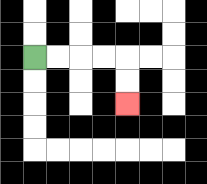{'start': '[1, 2]', 'end': '[5, 4]', 'path_directions': 'R,R,R,R,D,D', 'path_coordinates': '[[1, 2], [2, 2], [3, 2], [4, 2], [5, 2], [5, 3], [5, 4]]'}